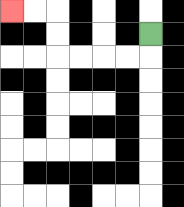{'start': '[6, 1]', 'end': '[0, 0]', 'path_directions': 'D,L,L,L,L,U,U,L,L', 'path_coordinates': '[[6, 1], [6, 2], [5, 2], [4, 2], [3, 2], [2, 2], [2, 1], [2, 0], [1, 0], [0, 0]]'}